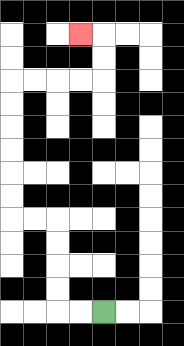{'start': '[4, 13]', 'end': '[3, 1]', 'path_directions': 'L,L,U,U,U,U,L,L,U,U,U,U,U,U,R,R,R,R,U,U,L', 'path_coordinates': '[[4, 13], [3, 13], [2, 13], [2, 12], [2, 11], [2, 10], [2, 9], [1, 9], [0, 9], [0, 8], [0, 7], [0, 6], [0, 5], [0, 4], [0, 3], [1, 3], [2, 3], [3, 3], [4, 3], [4, 2], [4, 1], [3, 1]]'}